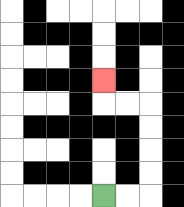{'start': '[4, 8]', 'end': '[4, 3]', 'path_directions': 'R,R,U,U,U,U,L,L,U', 'path_coordinates': '[[4, 8], [5, 8], [6, 8], [6, 7], [6, 6], [6, 5], [6, 4], [5, 4], [4, 4], [4, 3]]'}